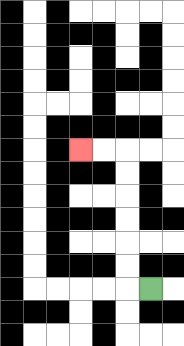{'start': '[6, 12]', 'end': '[3, 6]', 'path_directions': 'L,U,U,U,U,U,U,L,L', 'path_coordinates': '[[6, 12], [5, 12], [5, 11], [5, 10], [5, 9], [5, 8], [5, 7], [5, 6], [4, 6], [3, 6]]'}